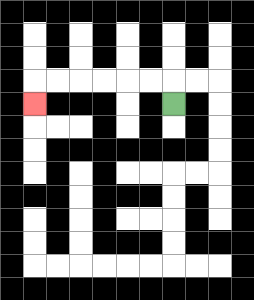{'start': '[7, 4]', 'end': '[1, 4]', 'path_directions': 'U,L,L,L,L,L,L,D', 'path_coordinates': '[[7, 4], [7, 3], [6, 3], [5, 3], [4, 3], [3, 3], [2, 3], [1, 3], [1, 4]]'}